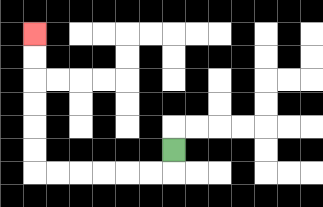{'start': '[7, 6]', 'end': '[1, 1]', 'path_directions': 'D,L,L,L,L,L,L,U,U,U,U,U,U', 'path_coordinates': '[[7, 6], [7, 7], [6, 7], [5, 7], [4, 7], [3, 7], [2, 7], [1, 7], [1, 6], [1, 5], [1, 4], [1, 3], [1, 2], [1, 1]]'}